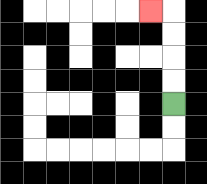{'start': '[7, 4]', 'end': '[6, 0]', 'path_directions': 'U,U,U,U,L', 'path_coordinates': '[[7, 4], [7, 3], [7, 2], [7, 1], [7, 0], [6, 0]]'}